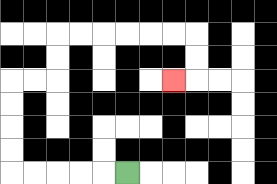{'start': '[5, 7]', 'end': '[7, 3]', 'path_directions': 'L,L,L,L,L,U,U,U,U,R,R,U,U,R,R,R,R,R,R,D,D,L', 'path_coordinates': '[[5, 7], [4, 7], [3, 7], [2, 7], [1, 7], [0, 7], [0, 6], [0, 5], [0, 4], [0, 3], [1, 3], [2, 3], [2, 2], [2, 1], [3, 1], [4, 1], [5, 1], [6, 1], [7, 1], [8, 1], [8, 2], [8, 3], [7, 3]]'}